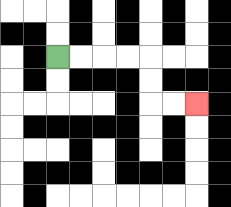{'start': '[2, 2]', 'end': '[8, 4]', 'path_directions': 'R,R,R,R,D,D,R,R', 'path_coordinates': '[[2, 2], [3, 2], [4, 2], [5, 2], [6, 2], [6, 3], [6, 4], [7, 4], [8, 4]]'}